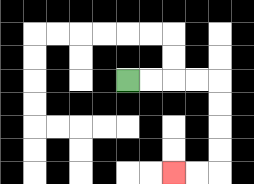{'start': '[5, 3]', 'end': '[7, 7]', 'path_directions': 'R,R,R,R,D,D,D,D,L,L', 'path_coordinates': '[[5, 3], [6, 3], [7, 3], [8, 3], [9, 3], [9, 4], [9, 5], [9, 6], [9, 7], [8, 7], [7, 7]]'}